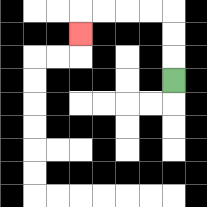{'start': '[7, 3]', 'end': '[3, 1]', 'path_directions': 'U,U,U,L,L,L,L,D', 'path_coordinates': '[[7, 3], [7, 2], [7, 1], [7, 0], [6, 0], [5, 0], [4, 0], [3, 0], [3, 1]]'}